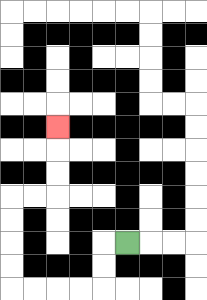{'start': '[5, 10]', 'end': '[2, 5]', 'path_directions': 'L,D,D,L,L,L,L,U,U,U,U,R,R,U,U,U', 'path_coordinates': '[[5, 10], [4, 10], [4, 11], [4, 12], [3, 12], [2, 12], [1, 12], [0, 12], [0, 11], [0, 10], [0, 9], [0, 8], [1, 8], [2, 8], [2, 7], [2, 6], [2, 5]]'}